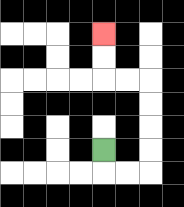{'start': '[4, 6]', 'end': '[4, 1]', 'path_directions': 'D,R,R,U,U,U,U,L,L,U,U', 'path_coordinates': '[[4, 6], [4, 7], [5, 7], [6, 7], [6, 6], [6, 5], [6, 4], [6, 3], [5, 3], [4, 3], [4, 2], [4, 1]]'}